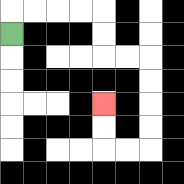{'start': '[0, 1]', 'end': '[4, 4]', 'path_directions': 'U,R,R,R,R,D,D,R,R,D,D,D,D,L,L,U,U', 'path_coordinates': '[[0, 1], [0, 0], [1, 0], [2, 0], [3, 0], [4, 0], [4, 1], [4, 2], [5, 2], [6, 2], [6, 3], [6, 4], [6, 5], [6, 6], [5, 6], [4, 6], [4, 5], [4, 4]]'}